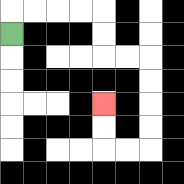{'start': '[0, 1]', 'end': '[4, 4]', 'path_directions': 'U,R,R,R,R,D,D,R,R,D,D,D,D,L,L,U,U', 'path_coordinates': '[[0, 1], [0, 0], [1, 0], [2, 0], [3, 0], [4, 0], [4, 1], [4, 2], [5, 2], [6, 2], [6, 3], [6, 4], [6, 5], [6, 6], [5, 6], [4, 6], [4, 5], [4, 4]]'}